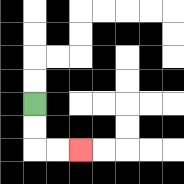{'start': '[1, 4]', 'end': '[3, 6]', 'path_directions': 'D,D,R,R', 'path_coordinates': '[[1, 4], [1, 5], [1, 6], [2, 6], [3, 6]]'}